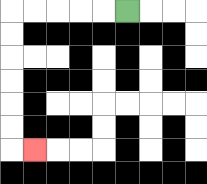{'start': '[5, 0]', 'end': '[1, 6]', 'path_directions': 'L,L,L,L,L,D,D,D,D,D,D,R', 'path_coordinates': '[[5, 0], [4, 0], [3, 0], [2, 0], [1, 0], [0, 0], [0, 1], [0, 2], [0, 3], [0, 4], [0, 5], [0, 6], [1, 6]]'}